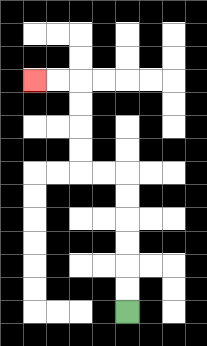{'start': '[5, 13]', 'end': '[1, 3]', 'path_directions': 'U,U,U,U,U,U,L,L,U,U,U,U,L,L', 'path_coordinates': '[[5, 13], [5, 12], [5, 11], [5, 10], [5, 9], [5, 8], [5, 7], [4, 7], [3, 7], [3, 6], [3, 5], [3, 4], [3, 3], [2, 3], [1, 3]]'}